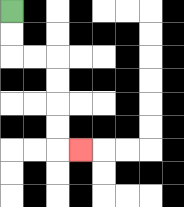{'start': '[0, 0]', 'end': '[3, 6]', 'path_directions': 'D,D,R,R,D,D,D,D,R', 'path_coordinates': '[[0, 0], [0, 1], [0, 2], [1, 2], [2, 2], [2, 3], [2, 4], [2, 5], [2, 6], [3, 6]]'}